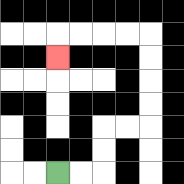{'start': '[2, 7]', 'end': '[2, 2]', 'path_directions': 'R,R,U,U,R,R,U,U,U,U,L,L,L,L,D', 'path_coordinates': '[[2, 7], [3, 7], [4, 7], [4, 6], [4, 5], [5, 5], [6, 5], [6, 4], [6, 3], [6, 2], [6, 1], [5, 1], [4, 1], [3, 1], [2, 1], [2, 2]]'}